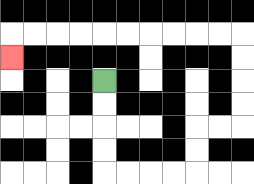{'start': '[4, 3]', 'end': '[0, 2]', 'path_directions': 'D,D,D,D,R,R,R,R,U,U,R,R,U,U,U,U,L,L,L,L,L,L,L,L,L,L,D', 'path_coordinates': '[[4, 3], [4, 4], [4, 5], [4, 6], [4, 7], [5, 7], [6, 7], [7, 7], [8, 7], [8, 6], [8, 5], [9, 5], [10, 5], [10, 4], [10, 3], [10, 2], [10, 1], [9, 1], [8, 1], [7, 1], [6, 1], [5, 1], [4, 1], [3, 1], [2, 1], [1, 1], [0, 1], [0, 2]]'}